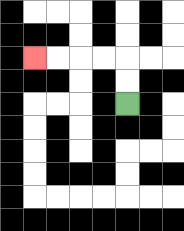{'start': '[5, 4]', 'end': '[1, 2]', 'path_directions': 'U,U,L,L,L,L', 'path_coordinates': '[[5, 4], [5, 3], [5, 2], [4, 2], [3, 2], [2, 2], [1, 2]]'}